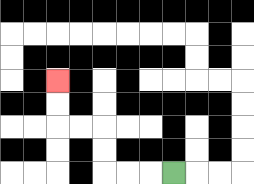{'start': '[7, 7]', 'end': '[2, 3]', 'path_directions': 'L,L,L,U,U,L,L,U,U', 'path_coordinates': '[[7, 7], [6, 7], [5, 7], [4, 7], [4, 6], [4, 5], [3, 5], [2, 5], [2, 4], [2, 3]]'}